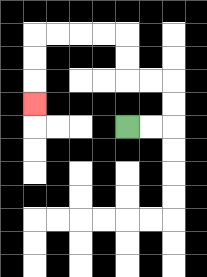{'start': '[5, 5]', 'end': '[1, 4]', 'path_directions': 'R,R,U,U,L,L,U,U,L,L,L,L,D,D,D', 'path_coordinates': '[[5, 5], [6, 5], [7, 5], [7, 4], [7, 3], [6, 3], [5, 3], [5, 2], [5, 1], [4, 1], [3, 1], [2, 1], [1, 1], [1, 2], [1, 3], [1, 4]]'}